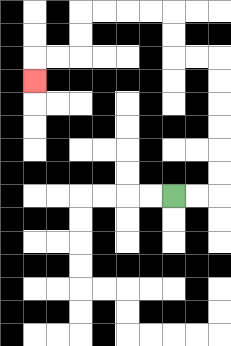{'start': '[7, 8]', 'end': '[1, 3]', 'path_directions': 'R,R,U,U,U,U,U,U,L,L,U,U,L,L,L,L,D,D,L,L,D', 'path_coordinates': '[[7, 8], [8, 8], [9, 8], [9, 7], [9, 6], [9, 5], [9, 4], [9, 3], [9, 2], [8, 2], [7, 2], [7, 1], [7, 0], [6, 0], [5, 0], [4, 0], [3, 0], [3, 1], [3, 2], [2, 2], [1, 2], [1, 3]]'}